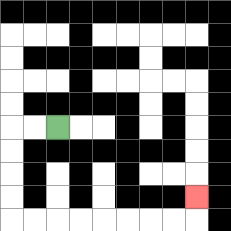{'start': '[2, 5]', 'end': '[8, 8]', 'path_directions': 'L,L,D,D,D,D,R,R,R,R,R,R,R,R,U', 'path_coordinates': '[[2, 5], [1, 5], [0, 5], [0, 6], [0, 7], [0, 8], [0, 9], [1, 9], [2, 9], [3, 9], [4, 9], [5, 9], [6, 9], [7, 9], [8, 9], [8, 8]]'}